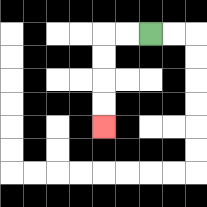{'start': '[6, 1]', 'end': '[4, 5]', 'path_directions': 'L,L,D,D,D,D', 'path_coordinates': '[[6, 1], [5, 1], [4, 1], [4, 2], [4, 3], [4, 4], [4, 5]]'}